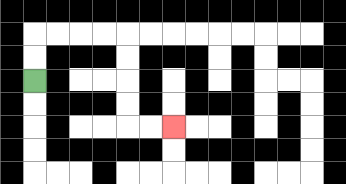{'start': '[1, 3]', 'end': '[7, 5]', 'path_directions': 'U,U,R,R,R,R,D,D,D,D,R,R', 'path_coordinates': '[[1, 3], [1, 2], [1, 1], [2, 1], [3, 1], [4, 1], [5, 1], [5, 2], [5, 3], [5, 4], [5, 5], [6, 5], [7, 5]]'}